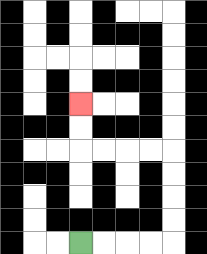{'start': '[3, 10]', 'end': '[3, 4]', 'path_directions': 'R,R,R,R,U,U,U,U,L,L,L,L,U,U', 'path_coordinates': '[[3, 10], [4, 10], [5, 10], [6, 10], [7, 10], [7, 9], [7, 8], [7, 7], [7, 6], [6, 6], [5, 6], [4, 6], [3, 6], [3, 5], [3, 4]]'}